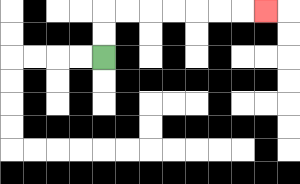{'start': '[4, 2]', 'end': '[11, 0]', 'path_directions': 'U,U,R,R,R,R,R,R,R', 'path_coordinates': '[[4, 2], [4, 1], [4, 0], [5, 0], [6, 0], [7, 0], [8, 0], [9, 0], [10, 0], [11, 0]]'}